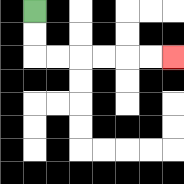{'start': '[1, 0]', 'end': '[7, 2]', 'path_directions': 'D,D,R,R,R,R,R,R', 'path_coordinates': '[[1, 0], [1, 1], [1, 2], [2, 2], [3, 2], [4, 2], [5, 2], [6, 2], [7, 2]]'}